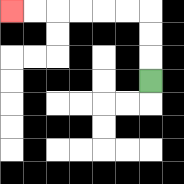{'start': '[6, 3]', 'end': '[0, 0]', 'path_directions': 'U,U,U,L,L,L,L,L,L', 'path_coordinates': '[[6, 3], [6, 2], [6, 1], [6, 0], [5, 0], [4, 0], [3, 0], [2, 0], [1, 0], [0, 0]]'}